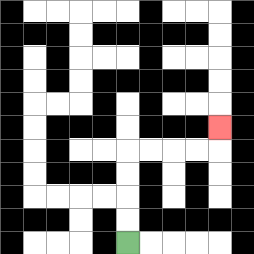{'start': '[5, 10]', 'end': '[9, 5]', 'path_directions': 'U,U,U,U,R,R,R,R,U', 'path_coordinates': '[[5, 10], [5, 9], [5, 8], [5, 7], [5, 6], [6, 6], [7, 6], [8, 6], [9, 6], [9, 5]]'}